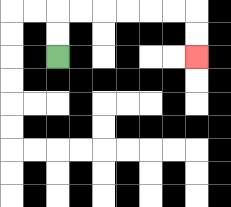{'start': '[2, 2]', 'end': '[8, 2]', 'path_directions': 'U,U,R,R,R,R,R,R,D,D', 'path_coordinates': '[[2, 2], [2, 1], [2, 0], [3, 0], [4, 0], [5, 0], [6, 0], [7, 0], [8, 0], [8, 1], [8, 2]]'}